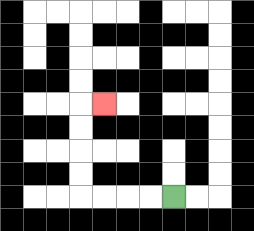{'start': '[7, 8]', 'end': '[4, 4]', 'path_directions': 'L,L,L,L,U,U,U,U,R', 'path_coordinates': '[[7, 8], [6, 8], [5, 8], [4, 8], [3, 8], [3, 7], [3, 6], [3, 5], [3, 4], [4, 4]]'}